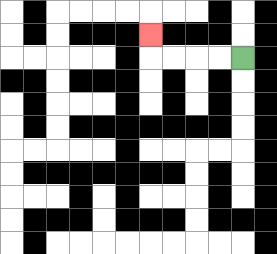{'start': '[10, 2]', 'end': '[6, 1]', 'path_directions': 'L,L,L,L,U', 'path_coordinates': '[[10, 2], [9, 2], [8, 2], [7, 2], [6, 2], [6, 1]]'}